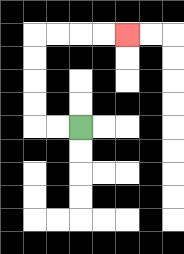{'start': '[3, 5]', 'end': '[5, 1]', 'path_directions': 'L,L,U,U,U,U,R,R,R,R', 'path_coordinates': '[[3, 5], [2, 5], [1, 5], [1, 4], [1, 3], [1, 2], [1, 1], [2, 1], [3, 1], [4, 1], [5, 1]]'}